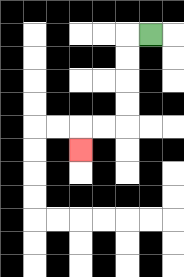{'start': '[6, 1]', 'end': '[3, 6]', 'path_directions': 'L,D,D,D,D,L,L,D', 'path_coordinates': '[[6, 1], [5, 1], [5, 2], [5, 3], [5, 4], [5, 5], [4, 5], [3, 5], [3, 6]]'}